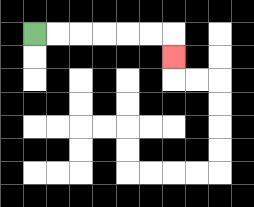{'start': '[1, 1]', 'end': '[7, 2]', 'path_directions': 'R,R,R,R,R,R,D', 'path_coordinates': '[[1, 1], [2, 1], [3, 1], [4, 1], [5, 1], [6, 1], [7, 1], [7, 2]]'}